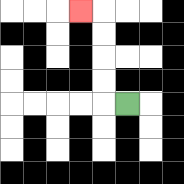{'start': '[5, 4]', 'end': '[3, 0]', 'path_directions': 'L,U,U,U,U,L', 'path_coordinates': '[[5, 4], [4, 4], [4, 3], [4, 2], [4, 1], [4, 0], [3, 0]]'}